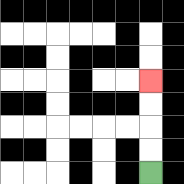{'start': '[6, 7]', 'end': '[6, 3]', 'path_directions': 'U,U,U,U', 'path_coordinates': '[[6, 7], [6, 6], [6, 5], [6, 4], [6, 3]]'}